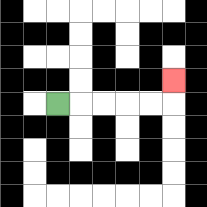{'start': '[2, 4]', 'end': '[7, 3]', 'path_directions': 'R,R,R,R,R,U', 'path_coordinates': '[[2, 4], [3, 4], [4, 4], [5, 4], [6, 4], [7, 4], [7, 3]]'}